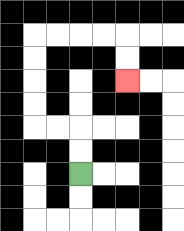{'start': '[3, 7]', 'end': '[5, 3]', 'path_directions': 'U,U,L,L,U,U,U,U,R,R,R,R,D,D', 'path_coordinates': '[[3, 7], [3, 6], [3, 5], [2, 5], [1, 5], [1, 4], [1, 3], [1, 2], [1, 1], [2, 1], [3, 1], [4, 1], [5, 1], [5, 2], [5, 3]]'}